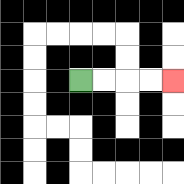{'start': '[3, 3]', 'end': '[7, 3]', 'path_directions': 'R,R,R,R', 'path_coordinates': '[[3, 3], [4, 3], [5, 3], [6, 3], [7, 3]]'}